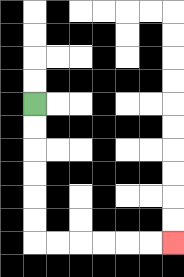{'start': '[1, 4]', 'end': '[7, 10]', 'path_directions': 'D,D,D,D,D,D,R,R,R,R,R,R', 'path_coordinates': '[[1, 4], [1, 5], [1, 6], [1, 7], [1, 8], [1, 9], [1, 10], [2, 10], [3, 10], [4, 10], [5, 10], [6, 10], [7, 10]]'}